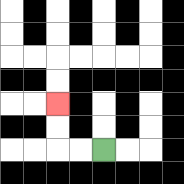{'start': '[4, 6]', 'end': '[2, 4]', 'path_directions': 'L,L,U,U', 'path_coordinates': '[[4, 6], [3, 6], [2, 6], [2, 5], [2, 4]]'}